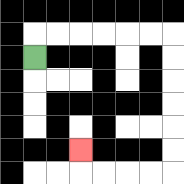{'start': '[1, 2]', 'end': '[3, 6]', 'path_directions': 'U,R,R,R,R,R,R,D,D,D,D,D,D,L,L,L,L,U', 'path_coordinates': '[[1, 2], [1, 1], [2, 1], [3, 1], [4, 1], [5, 1], [6, 1], [7, 1], [7, 2], [7, 3], [7, 4], [7, 5], [7, 6], [7, 7], [6, 7], [5, 7], [4, 7], [3, 7], [3, 6]]'}